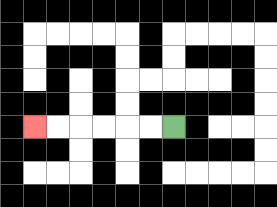{'start': '[7, 5]', 'end': '[1, 5]', 'path_directions': 'L,L,L,L,L,L', 'path_coordinates': '[[7, 5], [6, 5], [5, 5], [4, 5], [3, 5], [2, 5], [1, 5]]'}